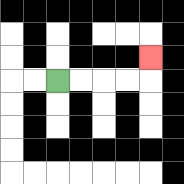{'start': '[2, 3]', 'end': '[6, 2]', 'path_directions': 'R,R,R,R,U', 'path_coordinates': '[[2, 3], [3, 3], [4, 3], [5, 3], [6, 3], [6, 2]]'}